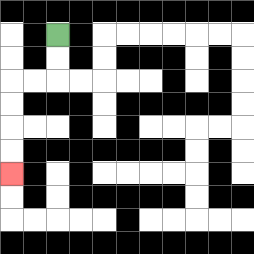{'start': '[2, 1]', 'end': '[0, 7]', 'path_directions': 'D,D,L,L,D,D,D,D', 'path_coordinates': '[[2, 1], [2, 2], [2, 3], [1, 3], [0, 3], [0, 4], [0, 5], [0, 6], [0, 7]]'}